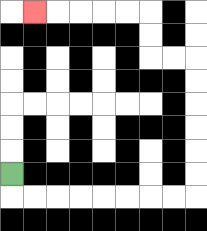{'start': '[0, 7]', 'end': '[1, 0]', 'path_directions': 'D,R,R,R,R,R,R,R,R,U,U,U,U,U,U,L,L,U,U,L,L,L,L,L', 'path_coordinates': '[[0, 7], [0, 8], [1, 8], [2, 8], [3, 8], [4, 8], [5, 8], [6, 8], [7, 8], [8, 8], [8, 7], [8, 6], [8, 5], [8, 4], [8, 3], [8, 2], [7, 2], [6, 2], [6, 1], [6, 0], [5, 0], [4, 0], [3, 0], [2, 0], [1, 0]]'}